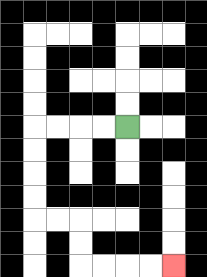{'start': '[5, 5]', 'end': '[7, 11]', 'path_directions': 'L,L,L,L,D,D,D,D,R,R,D,D,R,R,R,R', 'path_coordinates': '[[5, 5], [4, 5], [3, 5], [2, 5], [1, 5], [1, 6], [1, 7], [1, 8], [1, 9], [2, 9], [3, 9], [3, 10], [3, 11], [4, 11], [5, 11], [6, 11], [7, 11]]'}